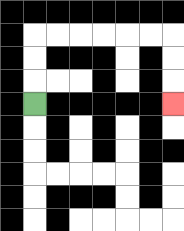{'start': '[1, 4]', 'end': '[7, 4]', 'path_directions': 'U,U,U,R,R,R,R,R,R,D,D,D', 'path_coordinates': '[[1, 4], [1, 3], [1, 2], [1, 1], [2, 1], [3, 1], [4, 1], [5, 1], [6, 1], [7, 1], [7, 2], [7, 3], [7, 4]]'}